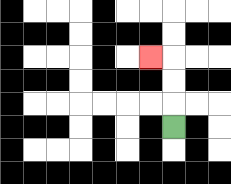{'start': '[7, 5]', 'end': '[6, 2]', 'path_directions': 'U,U,U,L', 'path_coordinates': '[[7, 5], [7, 4], [7, 3], [7, 2], [6, 2]]'}